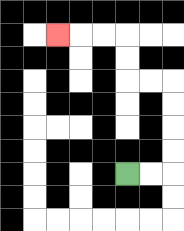{'start': '[5, 7]', 'end': '[2, 1]', 'path_directions': 'R,R,U,U,U,U,L,L,U,U,L,L,L', 'path_coordinates': '[[5, 7], [6, 7], [7, 7], [7, 6], [7, 5], [7, 4], [7, 3], [6, 3], [5, 3], [5, 2], [5, 1], [4, 1], [3, 1], [2, 1]]'}